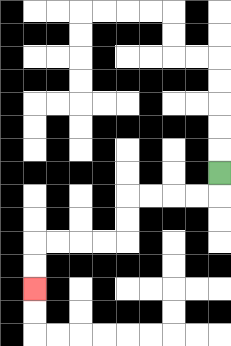{'start': '[9, 7]', 'end': '[1, 12]', 'path_directions': 'D,L,L,L,L,D,D,L,L,L,L,D,D', 'path_coordinates': '[[9, 7], [9, 8], [8, 8], [7, 8], [6, 8], [5, 8], [5, 9], [5, 10], [4, 10], [3, 10], [2, 10], [1, 10], [1, 11], [1, 12]]'}